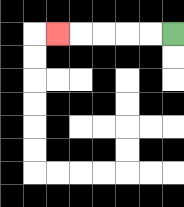{'start': '[7, 1]', 'end': '[2, 1]', 'path_directions': 'L,L,L,L,L', 'path_coordinates': '[[7, 1], [6, 1], [5, 1], [4, 1], [3, 1], [2, 1]]'}